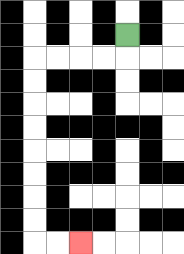{'start': '[5, 1]', 'end': '[3, 10]', 'path_directions': 'D,L,L,L,L,D,D,D,D,D,D,D,D,R,R', 'path_coordinates': '[[5, 1], [5, 2], [4, 2], [3, 2], [2, 2], [1, 2], [1, 3], [1, 4], [1, 5], [1, 6], [1, 7], [1, 8], [1, 9], [1, 10], [2, 10], [3, 10]]'}